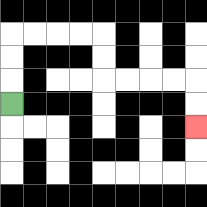{'start': '[0, 4]', 'end': '[8, 5]', 'path_directions': 'U,U,U,R,R,R,R,D,D,R,R,R,R,D,D', 'path_coordinates': '[[0, 4], [0, 3], [0, 2], [0, 1], [1, 1], [2, 1], [3, 1], [4, 1], [4, 2], [4, 3], [5, 3], [6, 3], [7, 3], [8, 3], [8, 4], [8, 5]]'}